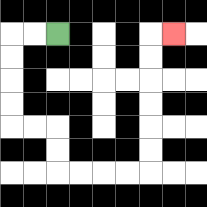{'start': '[2, 1]', 'end': '[7, 1]', 'path_directions': 'L,L,D,D,D,D,R,R,D,D,R,R,R,R,U,U,U,U,U,U,R', 'path_coordinates': '[[2, 1], [1, 1], [0, 1], [0, 2], [0, 3], [0, 4], [0, 5], [1, 5], [2, 5], [2, 6], [2, 7], [3, 7], [4, 7], [5, 7], [6, 7], [6, 6], [6, 5], [6, 4], [6, 3], [6, 2], [6, 1], [7, 1]]'}